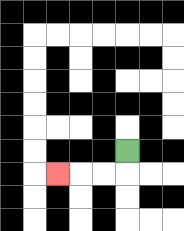{'start': '[5, 6]', 'end': '[2, 7]', 'path_directions': 'D,L,L,L', 'path_coordinates': '[[5, 6], [5, 7], [4, 7], [3, 7], [2, 7]]'}